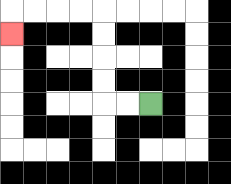{'start': '[6, 4]', 'end': '[0, 1]', 'path_directions': 'L,L,U,U,U,U,L,L,L,L,D', 'path_coordinates': '[[6, 4], [5, 4], [4, 4], [4, 3], [4, 2], [4, 1], [4, 0], [3, 0], [2, 0], [1, 0], [0, 0], [0, 1]]'}